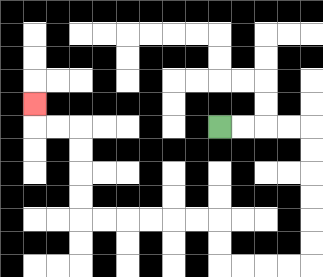{'start': '[9, 5]', 'end': '[1, 4]', 'path_directions': 'R,R,R,R,D,D,D,D,D,D,L,L,L,L,U,U,L,L,L,L,L,L,U,U,U,U,L,L,U', 'path_coordinates': '[[9, 5], [10, 5], [11, 5], [12, 5], [13, 5], [13, 6], [13, 7], [13, 8], [13, 9], [13, 10], [13, 11], [12, 11], [11, 11], [10, 11], [9, 11], [9, 10], [9, 9], [8, 9], [7, 9], [6, 9], [5, 9], [4, 9], [3, 9], [3, 8], [3, 7], [3, 6], [3, 5], [2, 5], [1, 5], [1, 4]]'}